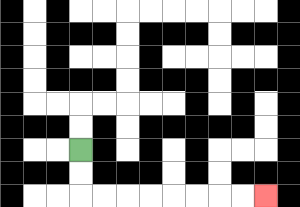{'start': '[3, 6]', 'end': '[11, 8]', 'path_directions': 'D,D,R,R,R,R,R,R,R,R', 'path_coordinates': '[[3, 6], [3, 7], [3, 8], [4, 8], [5, 8], [6, 8], [7, 8], [8, 8], [9, 8], [10, 8], [11, 8]]'}